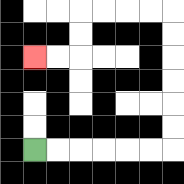{'start': '[1, 6]', 'end': '[1, 2]', 'path_directions': 'R,R,R,R,R,R,U,U,U,U,U,U,L,L,L,L,D,D,L,L', 'path_coordinates': '[[1, 6], [2, 6], [3, 6], [4, 6], [5, 6], [6, 6], [7, 6], [7, 5], [7, 4], [7, 3], [7, 2], [7, 1], [7, 0], [6, 0], [5, 0], [4, 0], [3, 0], [3, 1], [3, 2], [2, 2], [1, 2]]'}